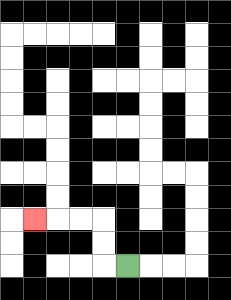{'start': '[5, 11]', 'end': '[1, 9]', 'path_directions': 'L,U,U,L,L,L', 'path_coordinates': '[[5, 11], [4, 11], [4, 10], [4, 9], [3, 9], [2, 9], [1, 9]]'}